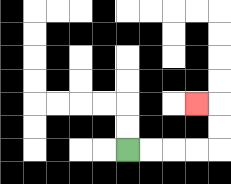{'start': '[5, 6]', 'end': '[8, 4]', 'path_directions': 'R,R,R,R,U,U,L', 'path_coordinates': '[[5, 6], [6, 6], [7, 6], [8, 6], [9, 6], [9, 5], [9, 4], [8, 4]]'}